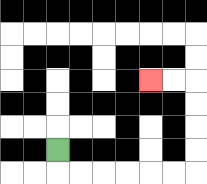{'start': '[2, 6]', 'end': '[6, 3]', 'path_directions': 'D,R,R,R,R,R,R,U,U,U,U,L,L', 'path_coordinates': '[[2, 6], [2, 7], [3, 7], [4, 7], [5, 7], [6, 7], [7, 7], [8, 7], [8, 6], [8, 5], [8, 4], [8, 3], [7, 3], [6, 3]]'}